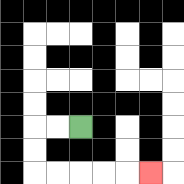{'start': '[3, 5]', 'end': '[6, 7]', 'path_directions': 'L,L,D,D,R,R,R,R,R', 'path_coordinates': '[[3, 5], [2, 5], [1, 5], [1, 6], [1, 7], [2, 7], [3, 7], [4, 7], [5, 7], [6, 7]]'}